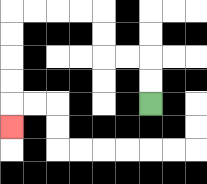{'start': '[6, 4]', 'end': '[0, 5]', 'path_directions': 'U,U,L,L,U,U,L,L,L,L,D,D,D,D,D', 'path_coordinates': '[[6, 4], [6, 3], [6, 2], [5, 2], [4, 2], [4, 1], [4, 0], [3, 0], [2, 0], [1, 0], [0, 0], [0, 1], [0, 2], [0, 3], [0, 4], [0, 5]]'}